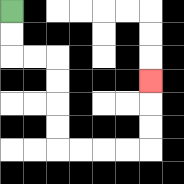{'start': '[0, 0]', 'end': '[6, 3]', 'path_directions': 'D,D,R,R,D,D,D,D,R,R,R,R,U,U,U', 'path_coordinates': '[[0, 0], [0, 1], [0, 2], [1, 2], [2, 2], [2, 3], [2, 4], [2, 5], [2, 6], [3, 6], [4, 6], [5, 6], [6, 6], [6, 5], [6, 4], [6, 3]]'}